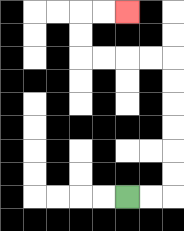{'start': '[5, 8]', 'end': '[5, 0]', 'path_directions': 'R,R,U,U,U,U,U,U,L,L,L,L,U,U,R,R', 'path_coordinates': '[[5, 8], [6, 8], [7, 8], [7, 7], [7, 6], [7, 5], [7, 4], [7, 3], [7, 2], [6, 2], [5, 2], [4, 2], [3, 2], [3, 1], [3, 0], [4, 0], [5, 0]]'}